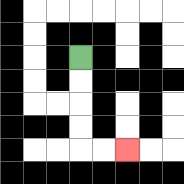{'start': '[3, 2]', 'end': '[5, 6]', 'path_directions': 'D,D,D,D,R,R', 'path_coordinates': '[[3, 2], [3, 3], [3, 4], [3, 5], [3, 6], [4, 6], [5, 6]]'}